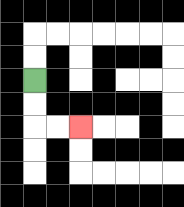{'start': '[1, 3]', 'end': '[3, 5]', 'path_directions': 'D,D,R,R', 'path_coordinates': '[[1, 3], [1, 4], [1, 5], [2, 5], [3, 5]]'}